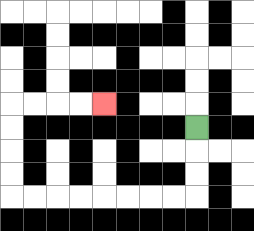{'start': '[8, 5]', 'end': '[4, 4]', 'path_directions': 'D,D,D,L,L,L,L,L,L,L,L,U,U,U,U,R,R,R,R', 'path_coordinates': '[[8, 5], [8, 6], [8, 7], [8, 8], [7, 8], [6, 8], [5, 8], [4, 8], [3, 8], [2, 8], [1, 8], [0, 8], [0, 7], [0, 6], [0, 5], [0, 4], [1, 4], [2, 4], [3, 4], [4, 4]]'}